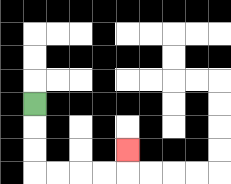{'start': '[1, 4]', 'end': '[5, 6]', 'path_directions': 'D,D,D,R,R,R,R,U', 'path_coordinates': '[[1, 4], [1, 5], [1, 6], [1, 7], [2, 7], [3, 7], [4, 7], [5, 7], [5, 6]]'}